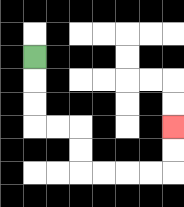{'start': '[1, 2]', 'end': '[7, 5]', 'path_directions': 'D,D,D,R,R,D,D,R,R,R,R,U,U', 'path_coordinates': '[[1, 2], [1, 3], [1, 4], [1, 5], [2, 5], [3, 5], [3, 6], [3, 7], [4, 7], [5, 7], [6, 7], [7, 7], [7, 6], [7, 5]]'}